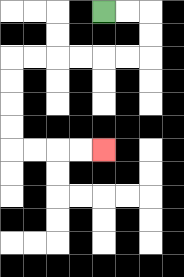{'start': '[4, 0]', 'end': '[4, 6]', 'path_directions': 'R,R,D,D,L,L,L,L,L,L,D,D,D,D,R,R,R,R', 'path_coordinates': '[[4, 0], [5, 0], [6, 0], [6, 1], [6, 2], [5, 2], [4, 2], [3, 2], [2, 2], [1, 2], [0, 2], [0, 3], [0, 4], [0, 5], [0, 6], [1, 6], [2, 6], [3, 6], [4, 6]]'}